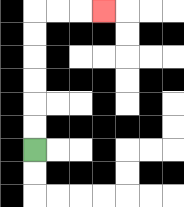{'start': '[1, 6]', 'end': '[4, 0]', 'path_directions': 'U,U,U,U,U,U,R,R,R', 'path_coordinates': '[[1, 6], [1, 5], [1, 4], [1, 3], [1, 2], [1, 1], [1, 0], [2, 0], [3, 0], [4, 0]]'}